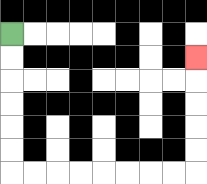{'start': '[0, 1]', 'end': '[8, 2]', 'path_directions': 'D,D,D,D,D,D,R,R,R,R,R,R,R,R,U,U,U,U,U', 'path_coordinates': '[[0, 1], [0, 2], [0, 3], [0, 4], [0, 5], [0, 6], [0, 7], [1, 7], [2, 7], [3, 7], [4, 7], [5, 7], [6, 7], [7, 7], [8, 7], [8, 6], [8, 5], [8, 4], [8, 3], [8, 2]]'}